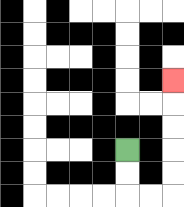{'start': '[5, 6]', 'end': '[7, 3]', 'path_directions': 'D,D,R,R,U,U,U,U,U', 'path_coordinates': '[[5, 6], [5, 7], [5, 8], [6, 8], [7, 8], [7, 7], [7, 6], [7, 5], [7, 4], [7, 3]]'}